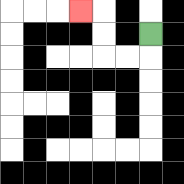{'start': '[6, 1]', 'end': '[3, 0]', 'path_directions': 'D,L,L,U,U,L', 'path_coordinates': '[[6, 1], [6, 2], [5, 2], [4, 2], [4, 1], [4, 0], [3, 0]]'}